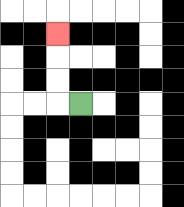{'start': '[3, 4]', 'end': '[2, 1]', 'path_directions': 'L,U,U,U', 'path_coordinates': '[[3, 4], [2, 4], [2, 3], [2, 2], [2, 1]]'}